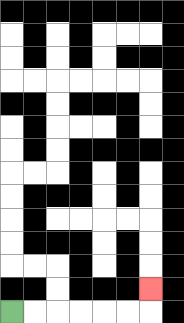{'start': '[0, 13]', 'end': '[6, 12]', 'path_directions': 'R,R,R,R,R,R,U', 'path_coordinates': '[[0, 13], [1, 13], [2, 13], [3, 13], [4, 13], [5, 13], [6, 13], [6, 12]]'}